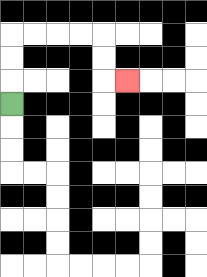{'start': '[0, 4]', 'end': '[5, 3]', 'path_directions': 'U,U,U,R,R,R,R,D,D,R', 'path_coordinates': '[[0, 4], [0, 3], [0, 2], [0, 1], [1, 1], [2, 1], [3, 1], [4, 1], [4, 2], [4, 3], [5, 3]]'}